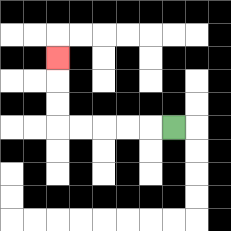{'start': '[7, 5]', 'end': '[2, 2]', 'path_directions': 'L,L,L,L,L,U,U,U', 'path_coordinates': '[[7, 5], [6, 5], [5, 5], [4, 5], [3, 5], [2, 5], [2, 4], [2, 3], [2, 2]]'}